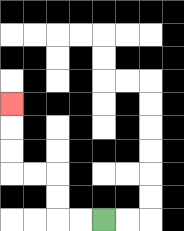{'start': '[4, 9]', 'end': '[0, 4]', 'path_directions': 'L,L,U,U,L,L,U,U,U', 'path_coordinates': '[[4, 9], [3, 9], [2, 9], [2, 8], [2, 7], [1, 7], [0, 7], [0, 6], [0, 5], [0, 4]]'}